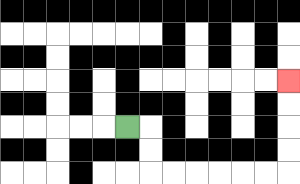{'start': '[5, 5]', 'end': '[12, 3]', 'path_directions': 'R,D,D,R,R,R,R,R,R,U,U,U,U', 'path_coordinates': '[[5, 5], [6, 5], [6, 6], [6, 7], [7, 7], [8, 7], [9, 7], [10, 7], [11, 7], [12, 7], [12, 6], [12, 5], [12, 4], [12, 3]]'}